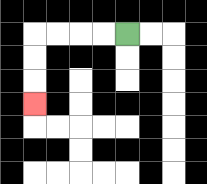{'start': '[5, 1]', 'end': '[1, 4]', 'path_directions': 'L,L,L,L,D,D,D', 'path_coordinates': '[[5, 1], [4, 1], [3, 1], [2, 1], [1, 1], [1, 2], [1, 3], [1, 4]]'}